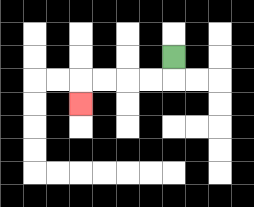{'start': '[7, 2]', 'end': '[3, 4]', 'path_directions': 'D,L,L,L,L,D', 'path_coordinates': '[[7, 2], [7, 3], [6, 3], [5, 3], [4, 3], [3, 3], [3, 4]]'}